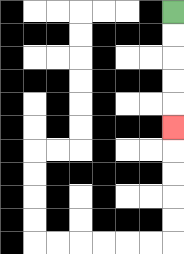{'start': '[7, 0]', 'end': '[7, 5]', 'path_directions': 'D,D,D,D,D', 'path_coordinates': '[[7, 0], [7, 1], [7, 2], [7, 3], [7, 4], [7, 5]]'}